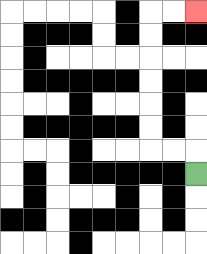{'start': '[8, 7]', 'end': '[8, 0]', 'path_directions': 'U,L,L,U,U,U,U,U,U,R,R', 'path_coordinates': '[[8, 7], [8, 6], [7, 6], [6, 6], [6, 5], [6, 4], [6, 3], [6, 2], [6, 1], [6, 0], [7, 0], [8, 0]]'}